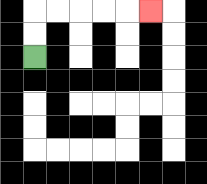{'start': '[1, 2]', 'end': '[6, 0]', 'path_directions': 'U,U,R,R,R,R,R', 'path_coordinates': '[[1, 2], [1, 1], [1, 0], [2, 0], [3, 0], [4, 0], [5, 0], [6, 0]]'}